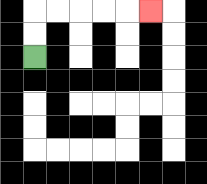{'start': '[1, 2]', 'end': '[6, 0]', 'path_directions': 'U,U,R,R,R,R,R', 'path_coordinates': '[[1, 2], [1, 1], [1, 0], [2, 0], [3, 0], [4, 0], [5, 0], [6, 0]]'}